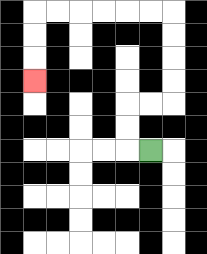{'start': '[6, 6]', 'end': '[1, 3]', 'path_directions': 'L,U,U,R,R,U,U,U,U,L,L,L,L,L,L,D,D,D', 'path_coordinates': '[[6, 6], [5, 6], [5, 5], [5, 4], [6, 4], [7, 4], [7, 3], [7, 2], [7, 1], [7, 0], [6, 0], [5, 0], [4, 0], [3, 0], [2, 0], [1, 0], [1, 1], [1, 2], [1, 3]]'}